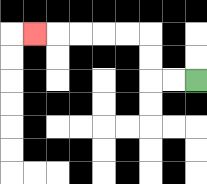{'start': '[8, 3]', 'end': '[1, 1]', 'path_directions': 'L,L,U,U,L,L,L,L,L', 'path_coordinates': '[[8, 3], [7, 3], [6, 3], [6, 2], [6, 1], [5, 1], [4, 1], [3, 1], [2, 1], [1, 1]]'}